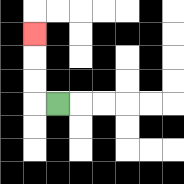{'start': '[2, 4]', 'end': '[1, 1]', 'path_directions': 'L,U,U,U', 'path_coordinates': '[[2, 4], [1, 4], [1, 3], [1, 2], [1, 1]]'}